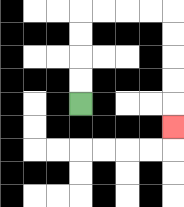{'start': '[3, 4]', 'end': '[7, 5]', 'path_directions': 'U,U,U,U,R,R,R,R,D,D,D,D,D', 'path_coordinates': '[[3, 4], [3, 3], [3, 2], [3, 1], [3, 0], [4, 0], [5, 0], [6, 0], [7, 0], [7, 1], [7, 2], [7, 3], [7, 4], [7, 5]]'}